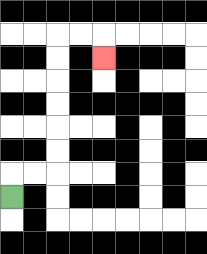{'start': '[0, 8]', 'end': '[4, 2]', 'path_directions': 'U,R,R,U,U,U,U,U,U,R,R,D', 'path_coordinates': '[[0, 8], [0, 7], [1, 7], [2, 7], [2, 6], [2, 5], [2, 4], [2, 3], [2, 2], [2, 1], [3, 1], [4, 1], [4, 2]]'}